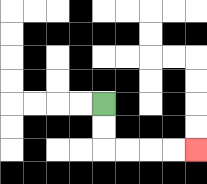{'start': '[4, 4]', 'end': '[8, 6]', 'path_directions': 'D,D,R,R,R,R', 'path_coordinates': '[[4, 4], [4, 5], [4, 6], [5, 6], [6, 6], [7, 6], [8, 6]]'}